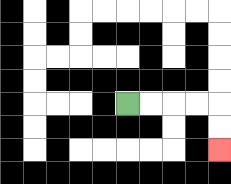{'start': '[5, 4]', 'end': '[9, 6]', 'path_directions': 'R,R,R,R,D,D', 'path_coordinates': '[[5, 4], [6, 4], [7, 4], [8, 4], [9, 4], [9, 5], [9, 6]]'}